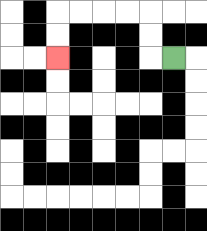{'start': '[7, 2]', 'end': '[2, 2]', 'path_directions': 'L,U,U,L,L,L,L,D,D', 'path_coordinates': '[[7, 2], [6, 2], [6, 1], [6, 0], [5, 0], [4, 0], [3, 0], [2, 0], [2, 1], [2, 2]]'}